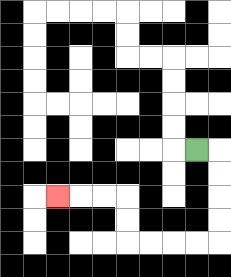{'start': '[8, 6]', 'end': '[2, 8]', 'path_directions': 'R,D,D,D,D,L,L,L,L,U,U,L,L,L', 'path_coordinates': '[[8, 6], [9, 6], [9, 7], [9, 8], [9, 9], [9, 10], [8, 10], [7, 10], [6, 10], [5, 10], [5, 9], [5, 8], [4, 8], [3, 8], [2, 8]]'}